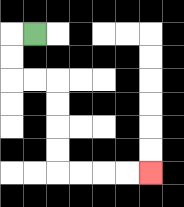{'start': '[1, 1]', 'end': '[6, 7]', 'path_directions': 'L,D,D,R,R,D,D,D,D,R,R,R,R', 'path_coordinates': '[[1, 1], [0, 1], [0, 2], [0, 3], [1, 3], [2, 3], [2, 4], [2, 5], [2, 6], [2, 7], [3, 7], [4, 7], [5, 7], [6, 7]]'}